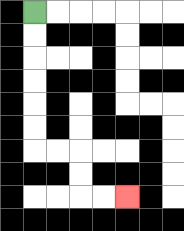{'start': '[1, 0]', 'end': '[5, 8]', 'path_directions': 'D,D,D,D,D,D,R,R,D,D,R,R', 'path_coordinates': '[[1, 0], [1, 1], [1, 2], [1, 3], [1, 4], [1, 5], [1, 6], [2, 6], [3, 6], [3, 7], [3, 8], [4, 8], [5, 8]]'}